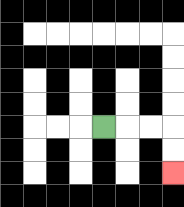{'start': '[4, 5]', 'end': '[7, 7]', 'path_directions': 'R,R,R,D,D', 'path_coordinates': '[[4, 5], [5, 5], [6, 5], [7, 5], [7, 6], [7, 7]]'}